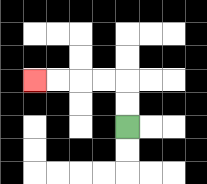{'start': '[5, 5]', 'end': '[1, 3]', 'path_directions': 'U,U,L,L,L,L', 'path_coordinates': '[[5, 5], [5, 4], [5, 3], [4, 3], [3, 3], [2, 3], [1, 3]]'}